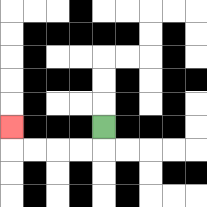{'start': '[4, 5]', 'end': '[0, 5]', 'path_directions': 'D,L,L,L,L,U', 'path_coordinates': '[[4, 5], [4, 6], [3, 6], [2, 6], [1, 6], [0, 6], [0, 5]]'}